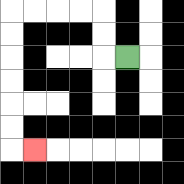{'start': '[5, 2]', 'end': '[1, 6]', 'path_directions': 'L,U,U,L,L,L,L,D,D,D,D,D,D,R', 'path_coordinates': '[[5, 2], [4, 2], [4, 1], [4, 0], [3, 0], [2, 0], [1, 0], [0, 0], [0, 1], [0, 2], [0, 3], [0, 4], [0, 5], [0, 6], [1, 6]]'}